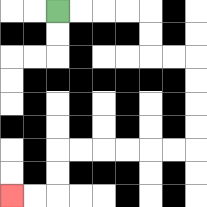{'start': '[2, 0]', 'end': '[0, 8]', 'path_directions': 'R,R,R,R,D,D,R,R,D,D,D,D,L,L,L,L,L,L,D,D,L,L', 'path_coordinates': '[[2, 0], [3, 0], [4, 0], [5, 0], [6, 0], [6, 1], [6, 2], [7, 2], [8, 2], [8, 3], [8, 4], [8, 5], [8, 6], [7, 6], [6, 6], [5, 6], [4, 6], [3, 6], [2, 6], [2, 7], [2, 8], [1, 8], [0, 8]]'}